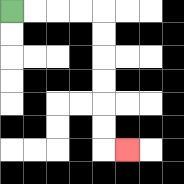{'start': '[0, 0]', 'end': '[5, 6]', 'path_directions': 'R,R,R,R,D,D,D,D,D,D,R', 'path_coordinates': '[[0, 0], [1, 0], [2, 0], [3, 0], [4, 0], [4, 1], [4, 2], [4, 3], [4, 4], [4, 5], [4, 6], [5, 6]]'}